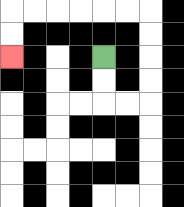{'start': '[4, 2]', 'end': '[0, 2]', 'path_directions': 'D,D,R,R,U,U,U,U,L,L,L,L,L,L,D,D', 'path_coordinates': '[[4, 2], [4, 3], [4, 4], [5, 4], [6, 4], [6, 3], [6, 2], [6, 1], [6, 0], [5, 0], [4, 0], [3, 0], [2, 0], [1, 0], [0, 0], [0, 1], [0, 2]]'}